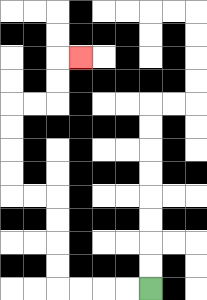{'start': '[6, 12]', 'end': '[3, 2]', 'path_directions': 'L,L,L,L,U,U,U,U,L,L,U,U,U,U,R,R,U,U,R', 'path_coordinates': '[[6, 12], [5, 12], [4, 12], [3, 12], [2, 12], [2, 11], [2, 10], [2, 9], [2, 8], [1, 8], [0, 8], [0, 7], [0, 6], [0, 5], [0, 4], [1, 4], [2, 4], [2, 3], [2, 2], [3, 2]]'}